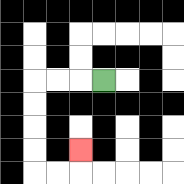{'start': '[4, 3]', 'end': '[3, 6]', 'path_directions': 'L,L,L,D,D,D,D,R,R,U', 'path_coordinates': '[[4, 3], [3, 3], [2, 3], [1, 3], [1, 4], [1, 5], [1, 6], [1, 7], [2, 7], [3, 7], [3, 6]]'}